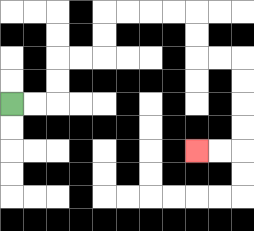{'start': '[0, 4]', 'end': '[8, 6]', 'path_directions': 'R,R,U,U,R,R,U,U,R,R,R,R,D,D,R,R,D,D,D,D,L,L', 'path_coordinates': '[[0, 4], [1, 4], [2, 4], [2, 3], [2, 2], [3, 2], [4, 2], [4, 1], [4, 0], [5, 0], [6, 0], [7, 0], [8, 0], [8, 1], [8, 2], [9, 2], [10, 2], [10, 3], [10, 4], [10, 5], [10, 6], [9, 6], [8, 6]]'}